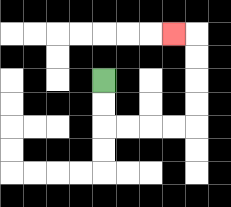{'start': '[4, 3]', 'end': '[7, 1]', 'path_directions': 'D,D,R,R,R,R,U,U,U,U,L', 'path_coordinates': '[[4, 3], [4, 4], [4, 5], [5, 5], [6, 5], [7, 5], [8, 5], [8, 4], [8, 3], [8, 2], [8, 1], [7, 1]]'}